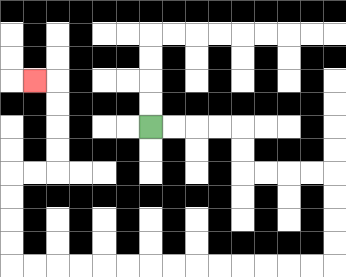{'start': '[6, 5]', 'end': '[1, 3]', 'path_directions': 'R,R,R,R,D,D,R,R,R,R,D,D,D,D,L,L,L,L,L,L,L,L,L,L,L,L,L,L,U,U,U,U,R,R,U,U,U,U,L', 'path_coordinates': '[[6, 5], [7, 5], [8, 5], [9, 5], [10, 5], [10, 6], [10, 7], [11, 7], [12, 7], [13, 7], [14, 7], [14, 8], [14, 9], [14, 10], [14, 11], [13, 11], [12, 11], [11, 11], [10, 11], [9, 11], [8, 11], [7, 11], [6, 11], [5, 11], [4, 11], [3, 11], [2, 11], [1, 11], [0, 11], [0, 10], [0, 9], [0, 8], [0, 7], [1, 7], [2, 7], [2, 6], [2, 5], [2, 4], [2, 3], [1, 3]]'}